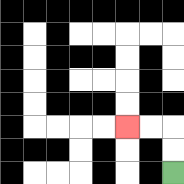{'start': '[7, 7]', 'end': '[5, 5]', 'path_directions': 'U,U,L,L', 'path_coordinates': '[[7, 7], [7, 6], [7, 5], [6, 5], [5, 5]]'}